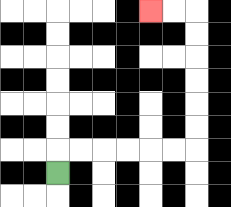{'start': '[2, 7]', 'end': '[6, 0]', 'path_directions': 'U,R,R,R,R,R,R,U,U,U,U,U,U,L,L', 'path_coordinates': '[[2, 7], [2, 6], [3, 6], [4, 6], [5, 6], [6, 6], [7, 6], [8, 6], [8, 5], [8, 4], [8, 3], [8, 2], [8, 1], [8, 0], [7, 0], [6, 0]]'}